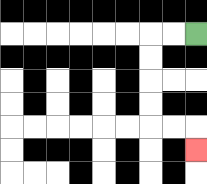{'start': '[8, 1]', 'end': '[8, 6]', 'path_directions': 'L,L,D,D,D,D,R,R,D', 'path_coordinates': '[[8, 1], [7, 1], [6, 1], [6, 2], [6, 3], [6, 4], [6, 5], [7, 5], [8, 5], [8, 6]]'}